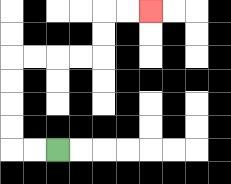{'start': '[2, 6]', 'end': '[6, 0]', 'path_directions': 'L,L,U,U,U,U,R,R,R,R,U,U,R,R', 'path_coordinates': '[[2, 6], [1, 6], [0, 6], [0, 5], [0, 4], [0, 3], [0, 2], [1, 2], [2, 2], [3, 2], [4, 2], [4, 1], [4, 0], [5, 0], [6, 0]]'}